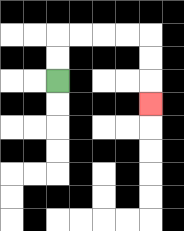{'start': '[2, 3]', 'end': '[6, 4]', 'path_directions': 'U,U,R,R,R,R,D,D,D', 'path_coordinates': '[[2, 3], [2, 2], [2, 1], [3, 1], [4, 1], [5, 1], [6, 1], [6, 2], [6, 3], [6, 4]]'}